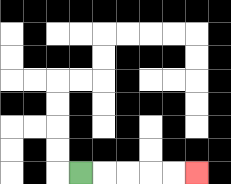{'start': '[3, 7]', 'end': '[8, 7]', 'path_directions': 'R,R,R,R,R', 'path_coordinates': '[[3, 7], [4, 7], [5, 7], [6, 7], [7, 7], [8, 7]]'}